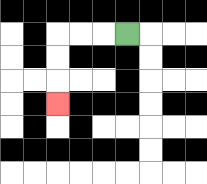{'start': '[5, 1]', 'end': '[2, 4]', 'path_directions': 'L,L,L,D,D,D', 'path_coordinates': '[[5, 1], [4, 1], [3, 1], [2, 1], [2, 2], [2, 3], [2, 4]]'}